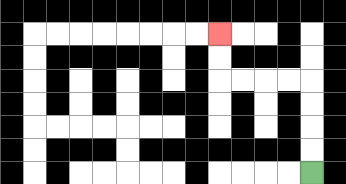{'start': '[13, 7]', 'end': '[9, 1]', 'path_directions': 'U,U,U,U,L,L,L,L,U,U', 'path_coordinates': '[[13, 7], [13, 6], [13, 5], [13, 4], [13, 3], [12, 3], [11, 3], [10, 3], [9, 3], [9, 2], [9, 1]]'}